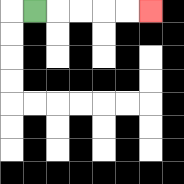{'start': '[1, 0]', 'end': '[6, 0]', 'path_directions': 'R,R,R,R,R', 'path_coordinates': '[[1, 0], [2, 0], [3, 0], [4, 0], [5, 0], [6, 0]]'}